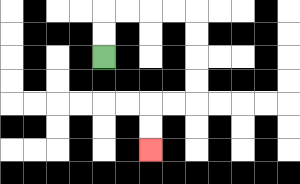{'start': '[4, 2]', 'end': '[6, 6]', 'path_directions': 'U,U,R,R,R,R,D,D,D,D,L,L,D,D', 'path_coordinates': '[[4, 2], [4, 1], [4, 0], [5, 0], [6, 0], [7, 0], [8, 0], [8, 1], [8, 2], [8, 3], [8, 4], [7, 4], [6, 4], [6, 5], [6, 6]]'}